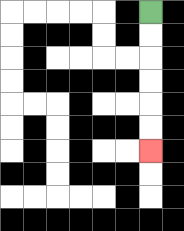{'start': '[6, 0]', 'end': '[6, 6]', 'path_directions': 'D,D,D,D,D,D', 'path_coordinates': '[[6, 0], [6, 1], [6, 2], [6, 3], [6, 4], [6, 5], [6, 6]]'}